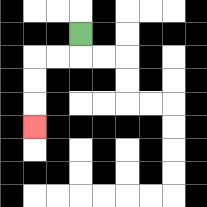{'start': '[3, 1]', 'end': '[1, 5]', 'path_directions': 'D,L,L,D,D,D', 'path_coordinates': '[[3, 1], [3, 2], [2, 2], [1, 2], [1, 3], [1, 4], [1, 5]]'}